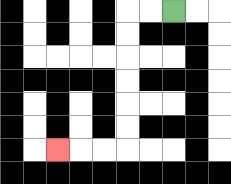{'start': '[7, 0]', 'end': '[2, 6]', 'path_directions': 'L,L,D,D,D,D,D,D,L,L,L', 'path_coordinates': '[[7, 0], [6, 0], [5, 0], [5, 1], [5, 2], [5, 3], [5, 4], [5, 5], [5, 6], [4, 6], [3, 6], [2, 6]]'}